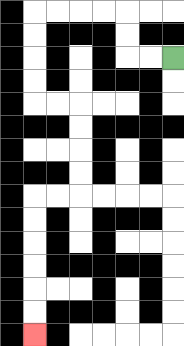{'start': '[7, 2]', 'end': '[1, 14]', 'path_directions': 'L,L,U,U,L,L,L,L,D,D,D,D,R,R,D,D,D,D,L,L,D,D,D,D,D,D', 'path_coordinates': '[[7, 2], [6, 2], [5, 2], [5, 1], [5, 0], [4, 0], [3, 0], [2, 0], [1, 0], [1, 1], [1, 2], [1, 3], [1, 4], [2, 4], [3, 4], [3, 5], [3, 6], [3, 7], [3, 8], [2, 8], [1, 8], [1, 9], [1, 10], [1, 11], [1, 12], [1, 13], [1, 14]]'}